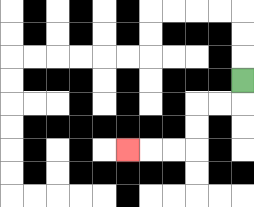{'start': '[10, 3]', 'end': '[5, 6]', 'path_directions': 'D,L,L,D,D,L,L,L', 'path_coordinates': '[[10, 3], [10, 4], [9, 4], [8, 4], [8, 5], [8, 6], [7, 6], [6, 6], [5, 6]]'}